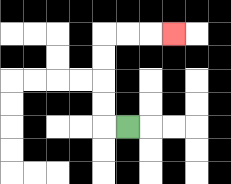{'start': '[5, 5]', 'end': '[7, 1]', 'path_directions': 'L,U,U,U,U,R,R,R', 'path_coordinates': '[[5, 5], [4, 5], [4, 4], [4, 3], [4, 2], [4, 1], [5, 1], [6, 1], [7, 1]]'}